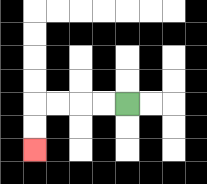{'start': '[5, 4]', 'end': '[1, 6]', 'path_directions': 'L,L,L,L,D,D', 'path_coordinates': '[[5, 4], [4, 4], [3, 4], [2, 4], [1, 4], [1, 5], [1, 6]]'}